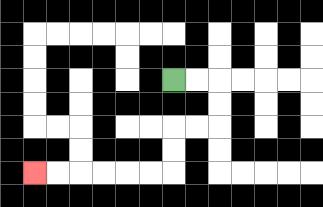{'start': '[7, 3]', 'end': '[1, 7]', 'path_directions': 'R,R,D,D,L,L,D,D,L,L,L,L,L,L', 'path_coordinates': '[[7, 3], [8, 3], [9, 3], [9, 4], [9, 5], [8, 5], [7, 5], [7, 6], [7, 7], [6, 7], [5, 7], [4, 7], [3, 7], [2, 7], [1, 7]]'}